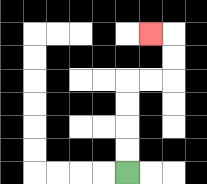{'start': '[5, 7]', 'end': '[6, 1]', 'path_directions': 'U,U,U,U,R,R,U,U,L', 'path_coordinates': '[[5, 7], [5, 6], [5, 5], [5, 4], [5, 3], [6, 3], [7, 3], [7, 2], [7, 1], [6, 1]]'}